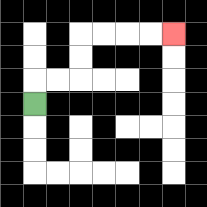{'start': '[1, 4]', 'end': '[7, 1]', 'path_directions': 'U,R,R,U,U,R,R,R,R', 'path_coordinates': '[[1, 4], [1, 3], [2, 3], [3, 3], [3, 2], [3, 1], [4, 1], [5, 1], [6, 1], [7, 1]]'}